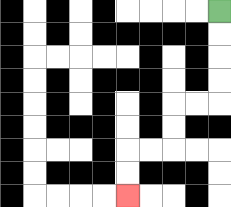{'start': '[9, 0]', 'end': '[5, 8]', 'path_directions': 'D,D,D,D,L,L,D,D,L,L,D,D', 'path_coordinates': '[[9, 0], [9, 1], [9, 2], [9, 3], [9, 4], [8, 4], [7, 4], [7, 5], [7, 6], [6, 6], [5, 6], [5, 7], [5, 8]]'}